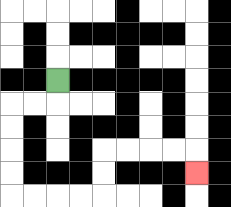{'start': '[2, 3]', 'end': '[8, 7]', 'path_directions': 'D,L,L,D,D,D,D,R,R,R,R,U,U,R,R,R,R,D', 'path_coordinates': '[[2, 3], [2, 4], [1, 4], [0, 4], [0, 5], [0, 6], [0, 7], [0, 8], [1, 8], [2, 8], [3, 8], [4, 8], [4, 7], [4, 6], [5, 6], [6, 6], [7, 6], [8, 6], [8, 7]]'}